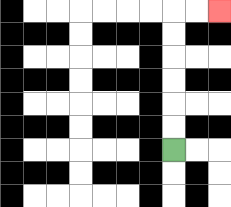{'start': '[7, 6]', 'end': '[9, 0]', 'path_directions': 'U,U,U,U,U,U,R,R', 'path_coordinates': '[[7, 6], [7, 5], [7, 4], [7, 3], [7, 2], [7, 1], [7, 0], [8, 0], [9, 0]]'}